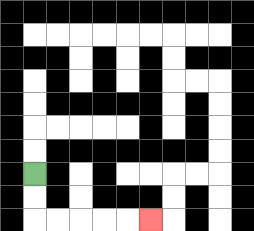{'start': '[1, 7]', 'end': '[6, 9]', 'path_directions': 'D,D,R,R,R,R,R', 'path_coordinates': '[[1, 7], [1, 8], [1, 9], [2, 9], [3, 9], [4, 9], [5, 9], [6, 9]]'}